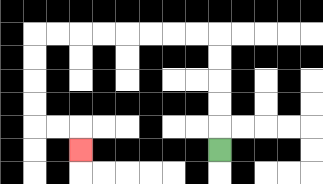{'start': '[9, 6]', 'end': '[3, 6]', 'path_directions': 'U,U,U,U,U,L,L,L,L,L,L,L,L,D,D,D,D,R,R,D', 'path_coordinates': '[[9, 6], [9, 5], [9, 4], [9, 3], [9, 2], [9, 1], [8, 1], [7, 1], [6, 1], [5, 1], [4, 1], [3, 1], [2, 1], [1, 1], [1, 2], [1, 3], [1, 4], [1, 5], [2, 5], [3, 5], [3, 6]]'}